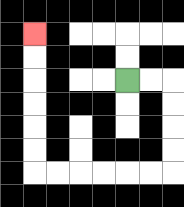{'start': '[5, 3]', 'end': '[1, 1]', 'path_directions': 'R,R,D,D,D,D,L,L,L,L,L,L,U,U,U,U,U,U', 'path_coordinates': '[[5, 3], [6, 3], [7, 3], [7, 4], [7, 5], [7, 6], [7, 7], [6, 7], [5, 7], [4, 7], [3, 7], [2, 7], [1, 7], [1, 6], [1, 5], [1, 4], [1, 3], [1, 2], [1, 1]]'}